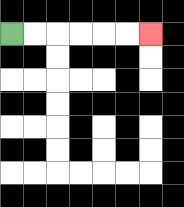{'start': '[0, 1]', 'end': '[6, 1]', 'path_directions': 'R,R,R,R,R,R', 'path_coordinates': '[[0, 1], [1, 1], [2, 1], [3, 1], [4, 1], [5, 1], [6, 1]]'}